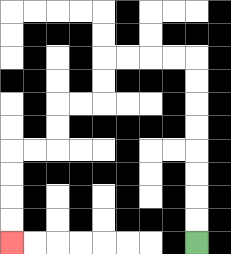{'start': '[8, 10]', 'end': '[0, 10]', 'path_directions': 'U,U,U,U,U,U,U,U,L,L,L,L,D,D,L,L,D,D,L,L,D,D,D,D', 'path_coordinates': '[[8, 10], [8, 9], [8, 8], [8, 7], [8, 6], [8, 5], [8, 4], [8, 3], [8, 2], [7, 2], [6, 2], [5, 2], [4, 2], [4, 3], [4, 4], [3, 4], [2, 4], [2, 5], [2, 6], [1, 6], [0, 6], [0, 7], [0, 8], [0, 9], [0, 10]]'}